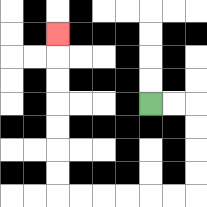{'start': '[6, 4]', 'end': '[2, 1]', 'path_directions': 'R,R,D,D,D,D,L,L,L,L,L,L,U,U,U,U,U,U,U', 'path_coordinates': '[[6, 4], [7, 4], [8, 4], [8, 5], [8, 6], [8, 7], [8, 8], [7, 8], [6, 8], [5, 8], [4, 8], [3, 8], [2, 8], [2, 7], [2, 6], [2, 5], [2, 4], [2, 3], [2, 2], [2, 1]]'}